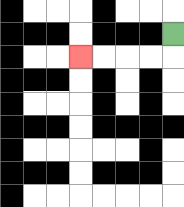{'start': '[7, 1]', 'end': '[3, 2]', 'path_directions': 'D,L,L,L,L', 'path_coordinates': '[[7, 1], [7, 2], [6, 2], [5, 2], [4, 2], [3, 2]]'}